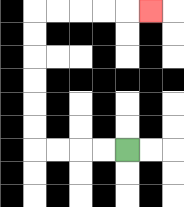{'start': '[5, 6]', 'end': '[6, 0]', 'path_directions': 'L,L,L,L,U,U,U,U,U,U,R,R,R,R,R', 'path_coordinates': '[[5, 6], [4, 6], [3, 6], [2, 6], [1, 6], [1, 5], [1, 4], [1, 3], [1, 2], [1, 1], [1, 0], [2, 0], [3, 0], [4, 0], [5, 0], [6, 0]]'}